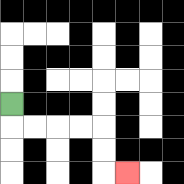{'start': '[0, 4]', 'end': '[5, 7]', 'path_directions': 'D,R,R,R,R,D,D,R', 'path_coordinates': '[[0, 4], [0, 5], [1, 5], [2, 5], [3, 5], [4, 5], [4, 6], [4, 7], [5, 7]]'}